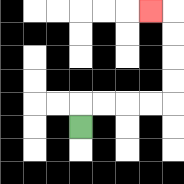{'start': '[3, 5]', 'end': '[6, 0]', 'path_directions': 'U,R,R,R,R,U,U,U,U,L', 'path_coordinates': '[[3, 5], [3, 4], [4, 4], [5, 4], [6, 4], [7, 4], [7, 3], [7, 2], [7, 1], [7, 0], [6, 0]]'}